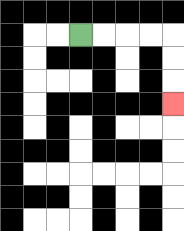{'start': '[3, 1]', 'end': '[7, 4]', 'path_directions': 'R,R,R,R,D,D,D', 'path_coordinates': '[[3, 1], [4, 1], [5, 1], [6, 1], [7, 1], [7, 2], [7, 3], [7, 4]]'}